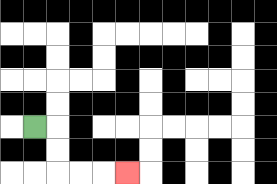{'start': '[1, 5]', 'end': '[5, 7]', 'path_directions': 'R,D,D,R,R,R', 'path_coordinates': '[[1, 5], [2, 5], [2, 6], [2, 7], [3, 7], [4, 7], [5, 7]]'}